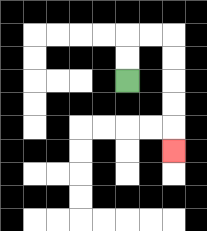{'start': '[5, 3]', 'end': '[7, 6]', 'path_directions': 'U,U,R,R,D,D,D,D,D', 'path_coordinates': '[[5, 3], [5, 2], [5, 1], [6, 1], [7, 1], [7, 2], [7, 3], [7, 4], [7, 5], [7, 6]]'}